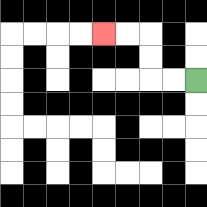{'start': '[8, 3]', 'end': '[4, 1]', 'path_directions': 'L,L,U,U,L,L', 'path_coordinates': '[[8, 3], [7, 3], [6, 3], [6, 2], [6, 1], [5, 1], [4, 1]]'}